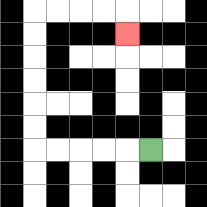{'start': '[6, 6]', 'end': '[5, 1]', 'path_directions': 'L,L,L,L,L,U,U,U,U,U,U,R,R,R,R,D', 'path_coordinates': '[[6, 6], [5, 6], [4, 6], [3, 6], [2, 6], [1, 6], [1, 5], [1, 4], [1, 3], [1, 2], [1, 1], [1, 0], [2, 0], [3, 0], [4, 0], [5, 0], [5, 1]]'}